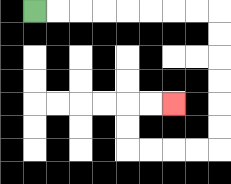{'start': '[1, 0]', 'end': '[7, 4]', 'path_directions': 'R,R,R,R,R,R,R,R,D,D,D,D,D,D,L,L,L,L,U,U,R,R', 'path_coordinates': '[[1, 0], [2, 0], [3, 0], [4, 0], [5, 0], [6, 0], [7, 0], [8, 0], [9, 0], [9, 1], [9, 2], [9, 3], [9, 4], [9, 5], [9, 6], [8, 6], [7, 6], [6, 6], [5, 6], [5, 5], [5, 4], [6, 4], [7, 4]]'}